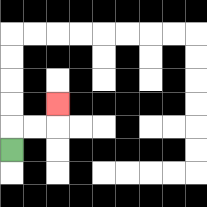{'start': '[0, 6]', 'end': '[2, 4]', 'path_directions': 'U,R,R,U', 'path_coordinates': '[[0, 6], [0, 5], [1, 5], [2, 5], [2, 4]]'}